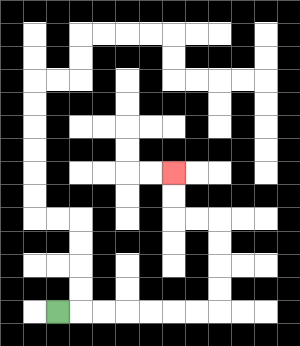{'start': '[2, 13]', 'end': '[7, 7]', 'path_directions': 'R,R,R,R,R,R,R,U,U,U,U,L,L,U,U', 'path_coordinates': '[[2, 13], [3, 13], [4, 13], [5, 13], [6, 13], [7, 13], [8, 13], [9, 13], [9, 12], [9, 11], [9, 10], [9, 9], [8, 9], [7, 9], [7, 8], [7, 7]]'}